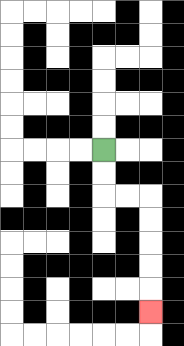{'start': '[4, 6]', 'end': '[6, 13]', 'path_directions': 'D,D,R,R,D,D,D,D,D', 'path_coordinates': '[[4, 6], [4, 7], [4, 8], [5, 8], [6, 8], [6, 9], [6, 10], [6, 11], [6, 12], [6, 13]]'}